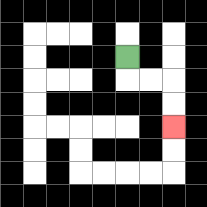{'start': '[5, 2]', 'end': '[7, 5]', 'path_directions': 'D,R,R,D,D', 'path_coordinates': '[[5, 2], [5, 3], [6, 3], [7, 3], [7, 4], [7, 5]]'}